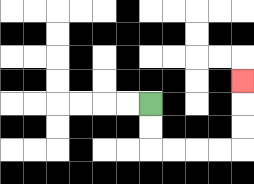{'start': '[6, 4]', 'end': '[10, 3]', 'path_directions': 'D,D,R,R,R,R,U,U,U', 'path_coordinates': '[[6, 4], [6, 5], [6, 6], [7, 6], [8, 6], [9, 6], [10, 6], [10, 5], [10, 4], [10, 3]]'}